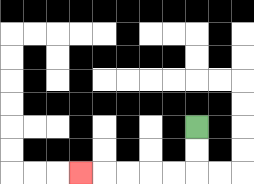{'start': '[8, 5]', 'end': '[3, 7]', 'path_directions': 'D,D,L,L,L,L,L', 'path_coordinates': '[[8, 5], [8, 6], [8, 7], [7, 7], [6, 7], [5, 7], [4, 7], [3, 7]]'}